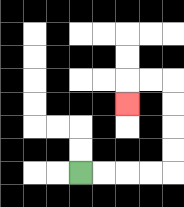{'start': '[3, 7]', 'end': '[5, 4]', 'path_directions': 'R,R,R,R,U,U,U,U,L,L,D', 'path_coordinates': '[[3, 7], [4, 7], [5, 7], [6, 7], [7, 7], [7, 6], [7, 5], [7, 4], [7, 3], [6, 3], [5, 3], [5, 4]]'}